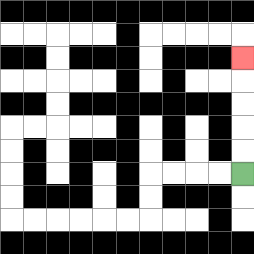{'start': '[10, 7]', 'end': '[10, 2]', 'path_directions': 'U,U,U,U,U', 'path_coordinates': '[[10, 7], [10, 6], [10, 5], [10, 4], [10, 3], [10, 2]]'}